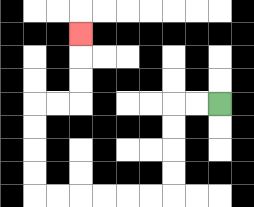{'start': '[9, 4]', 'end': '[3, 1]', 'path_directions': 'L,L,D,D,D,D,L,L,L,L,L,L,U,U,U,U,R,R,U,U,U', 'path_coordinates': '[[9, 4], [8, 4], [7, 4], [7, 5], [7, 6], [7, 7], [7, 8], [6, 8], [5, 8], [4, 8], [3, 8], [2, 8], [1, 8], [1, 7], [1, 6], [1, 5], [1, 4], [2, 4], [3, 4], [3, 3], [3, 2], [3, 1]]'}